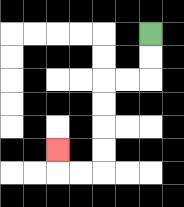{'start': '[6, 1]', 'end': '[2, 6]', 'path_directions': 'D,D,L,L,D,D,D,D,L,L,U', 'path_coordinates': '[[6, 1], [6, 2], [6, 3], [5, 3], [4, 3], [4, 4], [4, 5], [4, 6], [4, 7], [3, 7], [2, 7], [2, 6]]'}